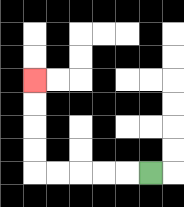{'start': '[6, 7]', 'end': '[1, 3]', 'path_directions': 'L,L,L,L,L,U,U,U,U', 'path_coordinates': '[[6, 7], [5, 7], [4, 7], [3, 7], [2, 7], [1, 7], [1, 6], [1, 5], [1, 4], [1, 3]]'}